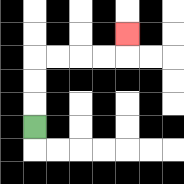{'start': '[1, 5]', 'end': '[5, 1]', 'path_directions': 'U,U,U,R,R,R,R,U', 'path_coordinates': '[[1, 5], [1, 4], [1, 3], [1, 2], [2, 2], [3, 2], [4, 2], [5, 2], [5, 1]]'}